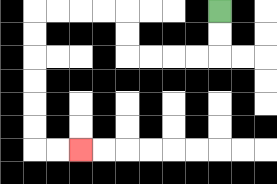{'start': '[9, 0]', 'end': '[3, 6]', 'path_directions': 'D,D,L,L,L,L,U,U,L,L,L,L,D,D,D,D,D,D,R,R', 'path_coordinates': '[[9, 0], [9, 1], [9, 2], [8, 2], [7, 2], [6, 2], [5, 2], [5, 1], [5, 0], [4, 0], [3, 0], [2, 0], [1, 0], [1, 1], [1, 2], [1, 3], [1, 4], [1, 5], [1, 6], [2, 6], [3, 6]]'}